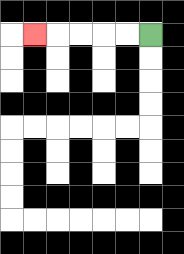{'start': '[6, 1]', 'end': '[1, 1]', 'path_directions': 'L,L,L,L,L', 'path_coordinates': '[[6, 1], [5, 1], [4, 1], [3, 1], [2, 1], [1, 1]]'}